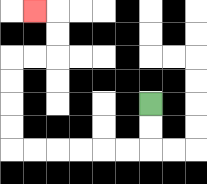{'start': '[6, 4]', 'end': '[1, 0]', 'path_directions': 'D,D,L,L,L,L,L,L,U,U,U,U,R,R,U,U,L', 'path_coordinates': '[[6, 4], [6, 5], [6, 6], [5, 6], [4, 6], [3, 6], [2, 6], [1, 6], [0, 6], [0, 5], [0, 4], [0, 3], [0, 2], [1, 2], [2, 2], [2, 1], [2, 0], [1, 0]]'}